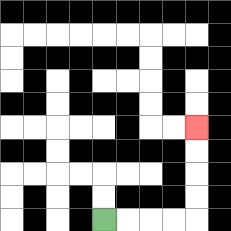{'start': '[4, 9]', 'end': '[8, 5]', 'path_directions': 'R,R,R,R,U,U,U,U', 'path_coordinates': '[[4, 9], [5, 9], [6, 9], [7, 9], [8, 9], [8, 8], [8, 7], [8, 6], [8, 5]]'}